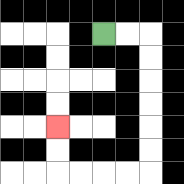{'start': '[4, 1]', 'end': '[2, 5]', 'path_directions': 'R,R,D,D,D,D,D,D,L,L,L,L,U,U', 'path_coordinates': '[[4, 1], [5, 1], [6, 1], [6, 2], [6, 3], [6, 4], [6, 5], [6, 6], [6, 7], [5, 7], [4, 7], [3, 7], [2, 7], [2, 6], [2, 5]]'}